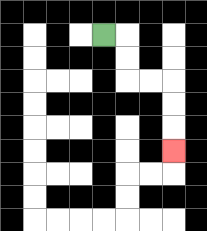{'start': '[4, 1]', 'end': '[7, 6]', 'path_directions': 'R,D,D,R,R,D,D,D', 'path_coordinates': '[[4, 1], [5, 1], [5, 2], [5, 3], [6, 3], [7, 3], [7, 4], [7, 5], [7, 6]]'}